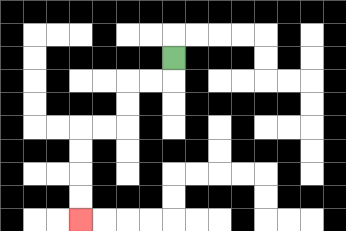{'start': '[7, 2]', 'end': '[3, 9]', 'path_directions': 'D,L,L,D,D,L,L,D,D,D,D', 'path_coordinates': '[[7, 2], [7, 3], [6, 3], [5, 3], [5, 4], [5, 5], [4, 5], [3, 5], [3, 6], [3, 7], [3, 8], [3, 9]]'}